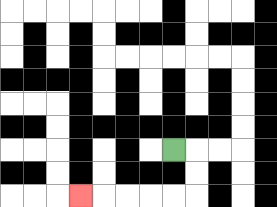{'start': '[7, 6]', 'end': '[3, 8]', 'path_directions': 'R,D,D,L,L,L,L,L', 'path_coordinates': '[[7, 6], [8, 6], [8, 7], [8, 8], [7, 8], [6, 8], [5, 8], [4, 8], [3, 8]]'}